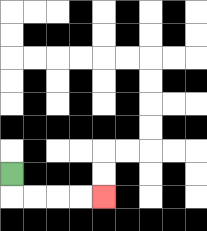{'start': '[0, 7]', 'end': '[4, 8]', 'path_directions': 'D,R,R,R,R', 'path_coordinates': '[[0, 7], [0, 8], [1, 8], [2, 8], [3, 8], [4, 8]]'}